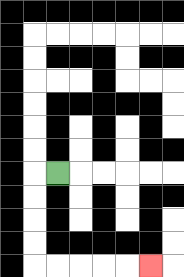{'start': '[2, 7]', 'end': '[6, 11]', 'path_directions': 'L,D,D,D,D,R,R,R,R,R', 'path_coordinates': '[[2, 7], [1, 7], [1, 8], [1, 9], [1, 10], [1, 11], [2, 11], [3, 11], [4, 11], [5, 11], [6, 11]]'}